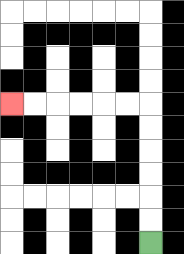{'start': '[6, 10]', 'end': '[0, 4]', 'path_directions': 'U,U,U,U,U,U,L,L,L,L,L,L', 'path_coordinates': '[[6, 10], [6, 9], [6, 8], [6, 7], [6, 6], [6, 5], [6, 4], [5, 4], [4, 4], [3, 4], [2, 4], [1, 4], [0, 4]]'}